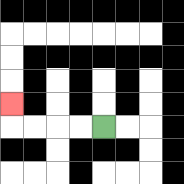{'start': '[4, 5]', 'end': '[0, 4]', 'path_directions': 'L,L,L,L,U', 'path_coordinates': '[[4, 5], [3, 5], [2, 5], [1, 5], [0, 5], [0, 4]]'}